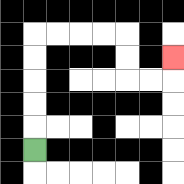{'start': '[1, 6]', 'end': '[7, 2]', 'path_directions': 'U,U,U,U,U,R,R,R,R,D,D,R,R,U', 'path_coordinates': '[[1, 6], [1, 5], [1, 4], [1, 3], [1, 2], [1, 1], [2, 1], [3, 1], [4, 1], [5, 1], [5, 2], [5, 3], [6, 3], [7, 3], [7, 2]]'}